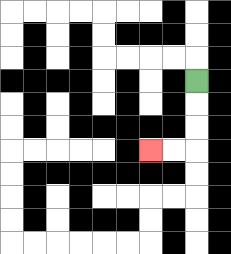{'start': '[8, 3]', 'end': '[6, 6]', 'path_directions': 'D,D,D,L,L', 'path_coordinates': '[[8, 3], [8, 4], [8, 5], [8, 6], [7, 6], [6, 6]]'}